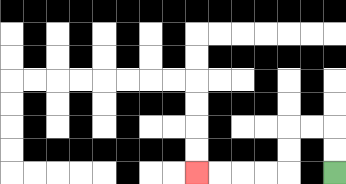{'start': '[14, 7]', 'end': '[8, 7]', 'path_directions': 'U,U,L,L,D,D,L,L,L,L', 'path_coordinates': '[[14, 7], [14, 6], [14, 5], [13, 5], [12, 5], [12, 6], [12, 7], [11, 7], [10, 7], [9, 7], [8, 7]]'}